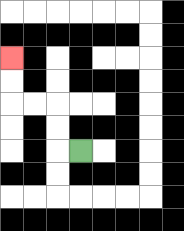{'start': '[3, 6]', 'end': '[0, 2]', 'path_directions': 'L,U,U,L,L,U,U', 'path_coordinates': '[[3, 6], [2, 6], [2, 5], [2, 4], [1, 4], [0, 4], [0, 3], [0, 2]]'}